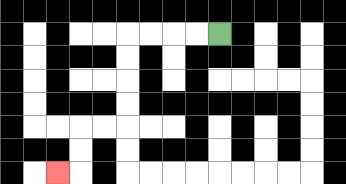{'start': '[9, 1]', 'end': '[2, 7]', 'path_directions': 'L,L,L,L,D,D,D,D,L,L,D,D,L', 'path_coordinates': '[[9, 1], [8, 1], [7, 1], [6, 1], [5, 1], [5, 2], [5, 3], [5, 4], [5, 5], [4, 5], [3, 5], [3, 6], [3, 7], [2, 7]]'}